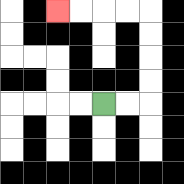{'start': '[4, 4]', 'end': '[2, 0]', 'path_directions': 'R,R,U,U,U,U,L,L,L,L', 'path_coordinates': '[[4, 4], [5, 4], [6, 4], [6, 3], [6, 2], [6, 1], [6, 0], [5, 0], [4, 0], [3, 0], [2, 0]]'}